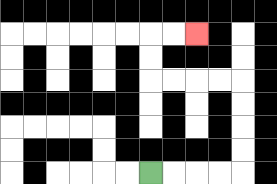{'start': '[6, 7]', 'end': '[8, 1]', 'path_directions': 'R,R,R,R,U,U,U,U,L,L,L,L,U,U,R,R', 'path_coordinates': '[[6, 7], [7, 7], [8, 7], [9, 7], [10, 7], [10, 6], [10, 5], [10, 4], [10, 3], [9, 3], [8, 3], [7, 3], [6, 3], [6, 2], [6, 1], [7, 1], [8, 1]]'}